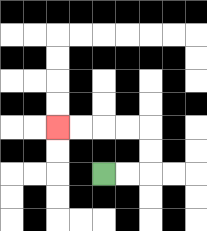{'start': '[4, 7]', 'end': '[2, 5]', 'path_directions': 'R,R,U,U,L,L,L,L', 'path_coordinates': '[[4, 7], [5, 7], [6, 7], [6, 6], [6, 5], [5, 5], [4, 5], [3, 5], [2, 5]]'}